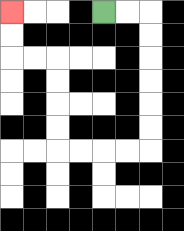{'start': '[4, 0]', 'end': '[0, 0]', 'path_directions': 'R,R,D,D,D,D,D,D,L,L,L,L,U,U,U,U,L,L,U,U', 'path_coordinates': '[[4, 0], [5, 0], [6, 0], [6, 1], [6, 2], [6, 3], [6, 4], [6, 5], [6, 6], [5, 6], [4, 6], [3, 6], [2, 6], [2, 5], [2, 4], [2, 3], [2, 2], [1, 2], [0, 2], [0, 1], [0, 0]]'}